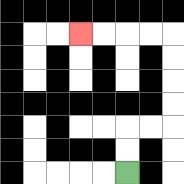{'start': '[5, 7]', 'end': '[3, 1]', 'path_directions': 'U,U,R,R,U,U,U,U,L,L,L,L', 'path_coordinates': '[[5, 7], [5, 6], [5, 5], [6, 5], [7, 5], [7, 4], [7, 3], [7, 2], [7, 1], [6, 1], [5, 1], [4, 1], [3, 1]]'}